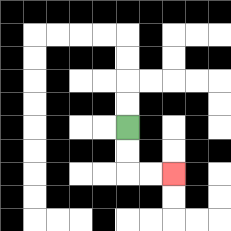{'start': '[5, 5]', 'end': '[7, 7]', 'path_directions': 'D,D,R,R', 'path_coordinates': '[[5, 5], [5, 6], [5, 7], [6, 7], [7, 7]]'}